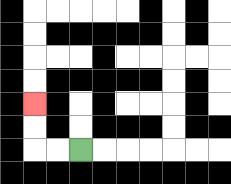{'start': '[3, 6]', 'end': '[1, 4]', 'path_directions': 'L,L,U,U', 'path_coordinates': '[[3, 6], [2, 6], [1, 6], [1, 5], [1, 4]]'}